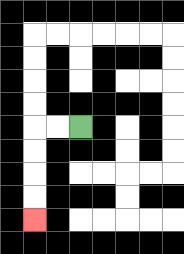{'start': '[3, 5]', 'end': '[1, 9]', 'path_directions': 'L,L,D,D,D,D', 'path_coordinates': '[[3, 5], [2, 5], [1, 5], [1, 6], [1, 7], [1, 8], [1, 9]]'}